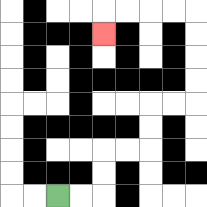{'start': '[2, 8]', 'end': '[4, 1]', 'path_directions': 'R,R,U,U,R,R,U,U,R,R,U,U,U,U,L,L,L,L,D', 'path_coordinates': '[[2, 8], [3, 8], [4, 8], [4, 7], [4, 6], [5, 6], [6, 6], [6, 5], [6, 4], [7, 4], [8, 4], [8, 3], [8, 2], [8, 1], [8, 0], [7, 0], [6, 0], [5, 0], [4, 0], [4, 1]]'}